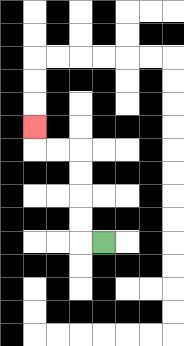{'start': '[4, 10]', 'end': '[1, 5]', 'path_directions': 'L,U,U,U,U,L,L,U', 'path_coordinates': '[[4, 10], [3, 10], [3, 9], [3, 8], [3, 7], [3, 6], [2, 6], [1, 6], [1, 5]]'}